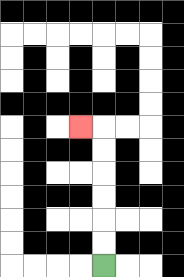{'start': '[4, 11]', 'end': '[3, 5]', 'path_directions': 'U,U,U,U,U,U,L', 'path_coordinates': '[[4, 11], [4, 10], [4, 9], [4, 8], [4, 7], [4, 6], [4, 5], [3, 5]]'}